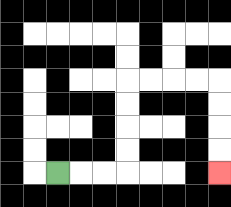{'start': '[2, 7]', 'end': '[9, 7]', 'path_directions': 'R,R,R,U,U,U,U,R,R,R,R,D,D,D,D', 'path_coordinates': '[[2, 7], [3, 7], [4, 7], [5, 7], [5, 6], [5, 5], [5, 4], [5, 3], [6, 3], [7, 3], [8, 3], [9, 3], [9, 4], [9, 5], [9, 6], [9, 7]]'}